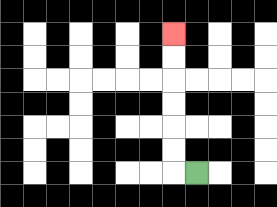{'start': '[8, 7]', 'end': '[7, 1]', 'path_directions': 'L,U,U,U,U,U,U', 'path_coordinates': '[[8, 7], [7, 7], [7, 6], [7, 5], [7, 4], [7, 3], [7, 2], [7, 1]]'}